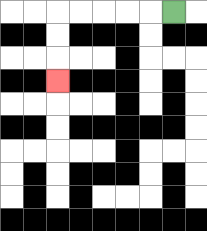{'start': '[7, 0]', 'end': '[2, 3]', 'path_directions': 'L,L,L,L,L,D,D,D', 'path_coordinates': '[[7, 0], [6, 0], [5, 0], [4, 0], [3, 0], [2, 0], [2, 1], [2, 2], [2, 3]]'}